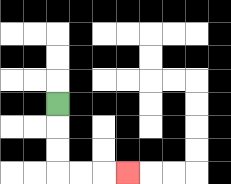{'start': '[2, 4]', 'end': '[5, 7]', 'path_directions': 'D,D,D,R,R,R', 'path_coordinates': '[[2, 4], [2, 5], [2, 6], [2, 7], [3, 7], [4, 7], [5, 7]]'}